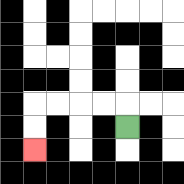{'start': '[5, 5]', 'end': '[1, 6]', 'path_directions': 'U,L,L,L,L,D,D', 'path_coordinates': '[[5, 5], [5, 4], [4, 4], [3, 4], [2, 4], [1, 4], [1, 5], [1, 6]]'}